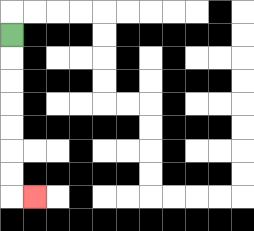{'start': '[0, 1]', 'end': '[1, 8]', 'path_directions': 'D,D,D,D,D,D,D,R', 'path_coordinates': '[[0, 1], [0, 2], [0, 3], [0, 4], [0, 5], [0, 6], [0, 7], [0, 8], [1, 8]]'}